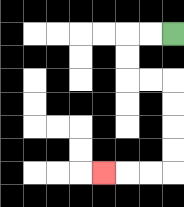{'start': '[7, 1]', 'end': '[4, 7]', 'path_directions': 'L,L,D,D,R,R,D,D,D,D,L,L,L', 'path_coordinates': '[[7, 1], [6, 1], [5, 1], [5, 2], [5, 3], [6, 3], [7, 3], [7, 4], [7, 5], [7, 6], [7, 7], [6, 7], [5, 7], [4, 7]]'}